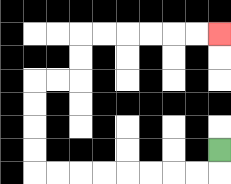{'start': '[9, 6]', 'end': '[9, 1]', 'path_directions': 'D,L,L,L,L,L,L,L,L,U,U,U,U,R,R,U,U,R,R,R,R,R,R', 'path_coordinates': '[[9, 6], [9, 7], [8, 7], [7, 7], [6, 7], [5, 7], [4, 7], [3, 7], [2, 7], [1, 7], [1, 6], [1, 5], [1, 4], [1, 3], [2, 3], [3, 3], [3, 2], [3, 1], [4, 1], [5, 1], [6, 1], [7, 1], [8, 1], [9, 1]]'}